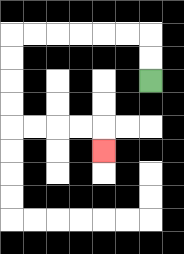{'start': '[6, 3]', 'end': '[4, 6]', 'path_directions': 'U,U,L,L,L,L,L,L,D,D,D,D,R,R,R,R,D', 'path_coordinates': '[[6, 3], [6, 2], [6, 1], [5, 1], [4, 1], [3, 1], [2, 1], [1, 1], [0, 1], [0, 2], [0, 3], [0, 4], [0, 5], [1, 5], [2, 5], [3, 5], [4, 5], [4, 6]]'}